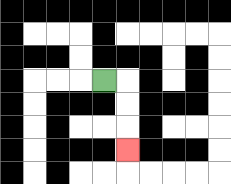{'start': '[4, 3]', 'end': '[5, 6]', 'path_directions': 'R,D,D,D', 'path_coordinates': '[[4, 3], [5, 3], [5, 4], [5, 5], [5, 6]]'}